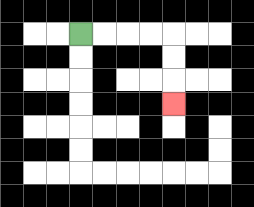{'start': '[3, 1]', 'end': '[7, 4]', 'path_directions': 'R,R,R,R,D,D,D', 'path_coordinates': '[[3, 1], [4, 1], [5, 1], [6, 1], [7, 1], [7, 2], [7, 3], [7, 4]]'}